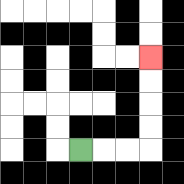{'start': '[3, 6]', 'end': '[6, 2]', 'path_directions': 'R,R,R,U,U,U,U', 'path_coordinates': '[[3, 6], [4, 6], [5, 6], [6, 6], [6, 5], [6, 4], [6, 3], [6, 2]]'}